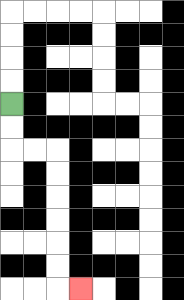{'start': '[0, 4]', 'end': '[3, 12]', 'path_directions': 'D,D,R,R,D,D,D,D,D,D,R', 'path_coordinates': '[[0, 4], [0, 5], [0, 6], [1, 6], [2, 6], [2, 7], [2, 8], [2, 9], [2, 10], [2, 11], [2, 12], [3, 12]]'}